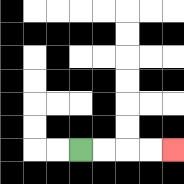{'start': '[3, 6]', 'end': '[7, 6]', 'path_directions': 'R,R,R,R', 'path_coordinates': '[[3, 6], [4, 6], [5, 6], [6, 6], [7, 6]]'}